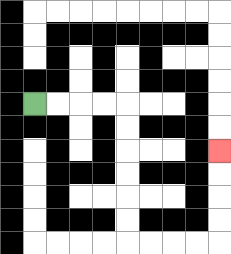{'start': '[1, 4]', 'end': '[9, 6]', 'path_directions': 'R,R,R,R,D,D,D,D,D,D,R,R,R,R,U,U,U,U', 'path_coordinates': '[[1, 4], [2, 4], [3, 4], [4, 4], [5, 4], [5, 5], [5, 6], [5, 7], [5, 8], [5, 9], [5, 10], [6, 10], [7, 10], [8, 10], [9, 10], [9, 9], [9, 8], [9, 7], [9, 6]]'}